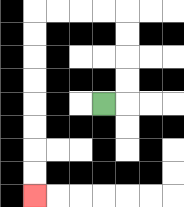{'start': '[4, 4]', 'end': '[1, 8]', 'path_directions': 'R,U,U,U,U,L,L,L,L,D,D,D,D,D,D,D,D', 'path_coordinates': '[[4, 4], [5, 4], [5, 3], [5, 2], [5, 1], [5, 0], [4, 0], [3, 0], [2, 0], [1, 0], [1, 1], [1, 2], [1, 3], [1, 4], [1, 5], [1, 6], [1, 7], [1, 8]]'}